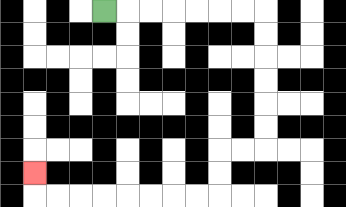{'start': '[4, 0]', 'end': '[1, 7]', 'path_directions': 'R,R,R,R,R,R,R,D,D,D,D,D,D,L,L,D,D,L,L,L,L,L,L,L,L,U', 'path_coordinates': '[[4, 0], [5, 0], [6, 0], [7, 0], [8, 0], [9, 0], [10, 0], [11, 0], [11, 1], [11, 2], [11, 3], [11, 4], [11, 5], [11, 6], [10, 6], [9, 6], [9, 7], [9, 8], [8, 8], [7, 8], [6, 8], [5, 8], [4, 8], [3, 8], [2, 8], [1, 8], [1, 7]]'}